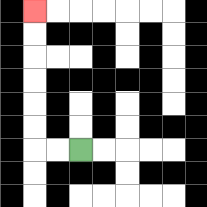{'start': '[3, 6]', 'end': '[1, 0]', 'path_directions': 'L,L,U,U,U,U,U,U', 'path_coordinates': '[[3, 6], [2, 6], [1, 6], [1, 5], [1, 4], [1, 3], [1, 2], [1, 1], [1, 0]]'}